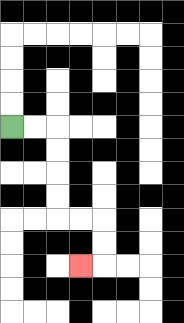{'start': '[0, 5]', 'end': '[3, 11]', 'path_directions': 'R,R,D,D,D,D,R,R,D,D,L', 'path_coordinates': '[[0, 5], [1, 5], [2, 5], [2, 6], [2, 7], [2, 8], [2, 9], [3, 9], [4, 9], [4, 10], [4, 11], [3, 11]]'}